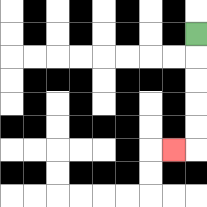{'start': '[8, 1]', 'end': '[7, 6]', 'path_directions': 'D,D,D,D,D,L', 'path_coordinates': '[[8, 1], [8, 2], [8, 3], [8, 4], [8, 5], [8, 6], [7, 6]]'}